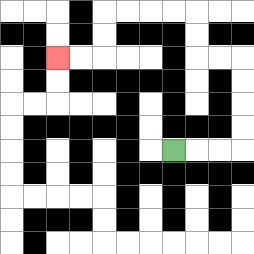{'start': '[7, 6]', 'end': '[2, 2]', 'path_directions': 'R,R,R,U,U,U,U,L,L,U,U,L,L,L,L,D,D,L,L', 'path_coordinates': '[[7, 6], [8, 6], [9, 6], [10, 6], [10, 5], [10, 4], [10, 3], [10, 2], [9, 2], [8, 2], [8, 1], [8, 0], [7, 0], [6, 0], [5, 0], [4, 0], [4, 1], [4, 2], [3, 2], [2, 2]]'}